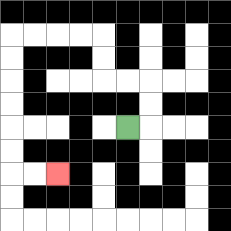{'start': '[5, 5]', 'end': '[2, 7]', 'path_directions': 'R,U,U,L,L,U,U,L,L,L,L,D,D,D,D,D,D,R,R', 'path_coordinates': '[[5, 5], [6, 5], [6, 4], [6, 3], [5, 3], [4, 3], [4, 2], [4, 1], [3, 1], [2, 1], [1, 1], [0, 1], [0, 2], [0, 3], [0, 4], [0, 5], [0, 6], [0, 7], [1, 7], [2, 7]]'}